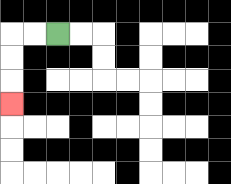{'start': '[2, 1]', 'end': '[0, 4]', 'path_directions': 'L,L,D,D,D', 'path_coordinates': '[[2, 1], [1, 1], [0, 1], [0, 2], [0, 3], [0, 4]]'}